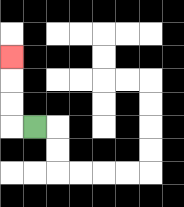{'start': '[1, 5]', 'end': '[0, 2]', 'path_directions': 'L,U,U,U', 'path_coordinates': '[[1, 5], [0, 5], [0, 4], [0, 3], [0, 2]]'}